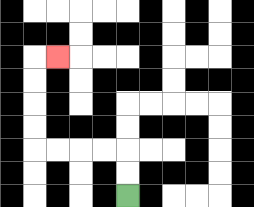{'start': '[5, 8]', 'end': '[2, 2]', 'path_directions': 'U,U,L,L,L,L,U,U,U,U,R', 'path_coordinates': '[[5, 8], [5, 7], [5, 6], [4, 6], [3, 6], [2, 6], [1, 6], [1, 5], [1, 4], [1, 3], [1, 2], [2, 2]]'}